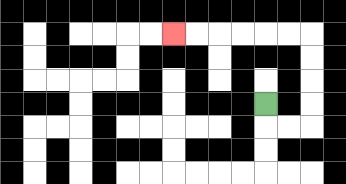{'start': '[11, 4]', 'end': '[7, 1]', 'path_directions': 'D,R,R,U,U,U,U,L,L,L,L,L,L', 'path_coordinates': '[[11, 4], [11, 5], [12, 5], [13, 5], [13, 4], [13, 3], [13, 2], [13, 1], [12, 1], [11, 1], [10, 1], [9, 1], [8, 1], [7, 1]]'}